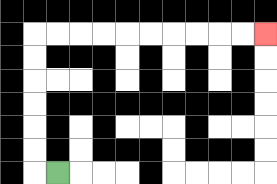{'start': '[2, 7]', 'end': '[11, 1]', 'path_directions': 'L,U,U,U,U,U,U,R,R,R,R,R,R,R,R,R,R', 'path_coordinates': '[[2, 7], [1, 7], [1, 6], [1, 5], [1, 4], [1, 3], [1, 2], [1, 1], [2, 1], [3, 1], [4, 1], [5, 1], [6, 1], [7, 1], [8, 1], [9, 1], [10, 1], [11, 1]]'}